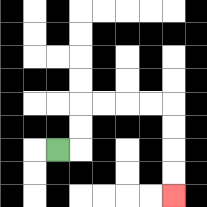{'start': '[2, 6]', 'end': '[7, 8]', 'path_directions': 'R,U,U,R,R,R,R,D,D,D,D', 'path_coordinates': '[[2, 6], [3, 6], [3, 5], [3, 4], [4, 4], [5, 4], [6, 4], [7, 4], [7, 5], [7, 6], [7, 7], [7, 8]]'}